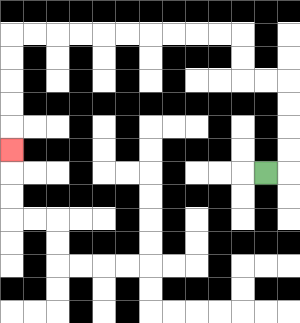{'start': '[11, 7]', 'end': '[0, 6]', 'path_directions': 'R,U,U,U,U,L,L,U,U,L,L,L,L,L,L,L,L,L,L,D,D,D,D,D', 'path_coordinates': '[[11, 7], [12, 7], [12, 6], [12, 5], [12, 4], [12, 3], [11, 3], [10, 3], [10, 2], [10, 1], [9, 1], [8, 1], [7, 1], [6, 1], [5, 1], [4, 1], [3, 1], [2, 1], [1, 1], [0, 1], [0, 2], [0, 3], [0, 4], [0, 5], [0, 6]]'}